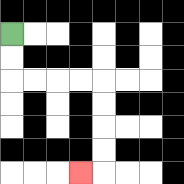{'start': '[0, 1]', 'end': '[3, 7]', 'path_directions': 'D,D,R,R,R,R,D,D,D,D,L', 'path_coordinates': '[[0, 1], [0, 2], [0, 3], [1, 3], [2, 3], [3, 3], [4, 3], [4, 4], [4, 5], [4, 6], [4, 7], [3, 7]]'}